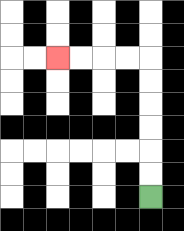{'start': '[6, 8]', 'end': '[2, 2]', 'path_directions': 'U,U,U,U,U,U,L,L,L,L', 'path_coordinates': '[[6, 8], [6, 7], [6, 6], [6, 5], [6, 4], [6, 3], [6, 2], [5, 2], [4, 2], [3, 2], [2, 2]]'}